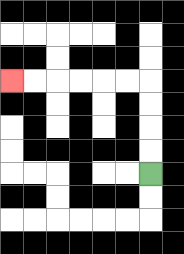{'start': '[6, 7]', 'end': '[0, 3]', 'path_directions': 'U,U,U,U,L,L,L,L,L,L', 'path_coordinates': '[[6, 7], [6, 6], [6, 5], [6, 4], [6, 3], [5, 3], [4, 3], [3, 3], [2, 3], [1, 3], [0, 3]]'}